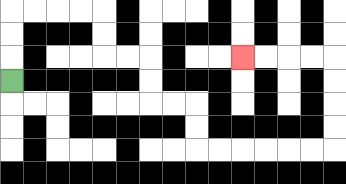{'start': '[0, 3]', 'end': '[10, 2]', 'path_directions': 'U,U,U,R,R,R,R,D,D,R,R,D,D,R,R,D,D,R,R,R,R,R,R,U,U,U,U,L,L,L,L', 'path_coordinates': '[[0, 3], [0, 2], [0, 1], [0, 0], [1, 0], [2, 0], [3, 0], [4, 0], [4, 1], [4, 2], [5, 2], [6, 2], [6, 3], [6, 4], [7, 4], [8, 4], [8, 5], [8, 6], [9, 6], [10, 6], [11, 6], [12, 6], [13, 6], [14, 6], [14, 5], [14, 4], [14, 3], [14, 2], [13, 2], [12, 2], [11, 2], [10, 2]]'}